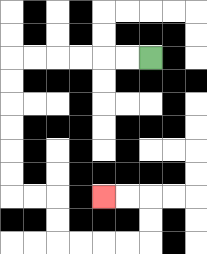{'start': '[6, 2]', 'end': '[4, 8]', 'path_directions': 'L,L,L,L,L,L,D,D,D,D,D,D,R,R,D,D,R,R,R,R,U,U,L,L', 'path_coordinates': '[[6, 2], [5, 2], [4, 2], [3, 2], [2, 2], [1, 2], [0, 2], [0, 3], [0, 4], [0, 5], [0, 6], [0, 7], [0, 8], [1, 8], [2, 8], [2, 9], [2, 10], [3, 10], [4, 10], [5, 10], [6, 10], [6, 9], [6, 8], [5, 8], [4, 8]]'}